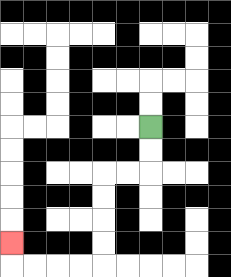{'start': '[6, 5]', 'end': '[0, 10]', 'path_directions': 'D,D,L,L,D,D,D,D,L,L,L,L,U', 'path_coordinates': '[[6, 5], [6, 6], [6, 7], [5, 7], [4, 7], [4, 8], [4, 9], [4, 10], [4, 11], [3, 11], [2, 11], [1, 11], [0, 11], [0, 10]]'}